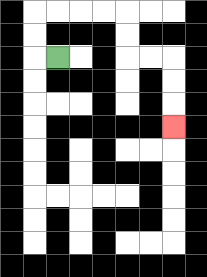{'start': '[2, 2]', 'end': '[7, 5]', 'path_directions': 'L,U,U,R,R,R,R,D,D,R,R,D,D,D', 'path_coordinates': '[[2, 2], [1, 2], [1, 1], [1, 0], [2, 0], [3, 0], [4, 0], [5, 0], [5, 1], [5, 2], [6, 2], [7, 2], [7, 3], [7, 4], [7, 5]]'}